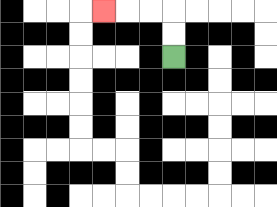{'start': '[7, 2]', 'end': '[4, 0]', 'path_directions': 'U,U,L,L,L', 'path_coordinates': '[[7, 2], [7, 1], [7, 0], [6, 0], [5, 0], [4, 0]]'}